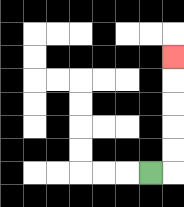{'start': '[6, 7]', 'end': '[7, 2]', 'path_directions': 'R,U,U,U,U,U', 'path_coordinates': '[[6, 7], [7, 7], [7, 6], [7, 5], [7, 4], [7, 3], [7, 2]]'}